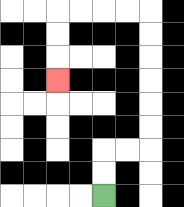{'start': '[4, 8]', 'end': '[2, 3]', 'path_directions': 'U,U,R,R,U,U,U,U,U,U,L,L,L,L,D,D,D', 'path_coordinates': '[[4, 8], [4, 7], [4, 6], [5, 6], [6, 6], [6, 5], [6, 4], [6, 3], [6, 2], [6, 1], [6, 0], [5, 0], [4, 0], [3, 0], [2, 0], [2, 1], [2, 2], [2, 3]]'}